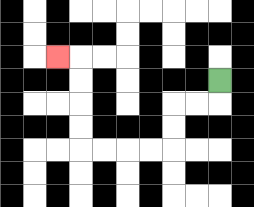{'start': '[9, 3]', 'end': '[2, 2]', 'path_directions': 'D,L,L,D,D,L,L,L,L,U,U,U,U,L', 'path_coordinates': '[[9, 3], [9, 4], [8, 4], [7, 4], [7, 5], [7, 6], [6, 6], [5, 6], [4, 6], [3, 6], [3, 5], [3, 4], [3, 3], [3, 2], [2, 2]]'}